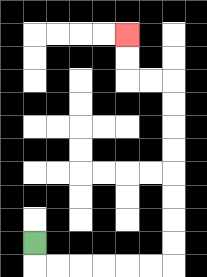{'start': '[1, 10]', 'end': '[5, 1]', 'path_directions': 'D,R,R,R,R,R,R,U,U,U,U,U,U,U,U,L,L,U,U', 'path_coordinates': '[[1, 10], [1, 11], [2, 11], [3, 11], [4, 11], [5, 11], [6, 11], [7, 11], [7, 10], [7, 9], [7, 8], [7, 7], [7, 6], [7, 5], [7, 4], [7, 3], [6, 3], [5, 3], [5, 2], [5, 1]]'}